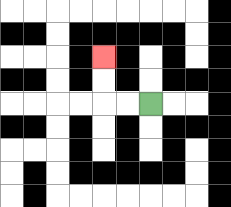{'start': '[6, 4]', 'end': '[4, 2]', 'path_directions': 'L,L,U,U', 'path_coordinates': '[[6, 4], [5, 4], [4, 4], [4, 3], [4, 2]]'}